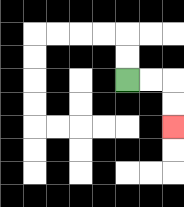{'start': '[5, 3]', 'end': '[7, 5]', 'path_directions': 'R,R,D,D', 'path_coordinates': '[[5, 3], [6, 3], [7, 3], [7, 4], [7, 5]]'}